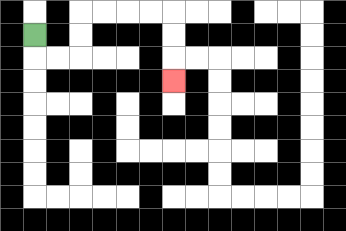{'start': '[1, 1]', 'end': '[7, 3]', 'path_directions': 'D,R,R,U,U,R,R,R,R,D,D,D', 'path_coordinates': '[[1, 1], [1, 2], [2, 2], [3, 2], [3, 1], [3, 0], [4, 0], [5, 0], [6, 0], [7, 0], [7, 1], [7, 2], [7, 3]]'}